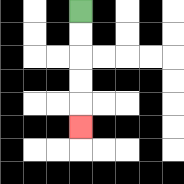{'start': '[3, 0]', 'end': '[3, 5]', 'path_directions': 'D,D,D,D,D', 'path_coordinates': '[[3, 0], [3, 1], [3, 2], [3, 3], [3, 4], [3, 5]]'}